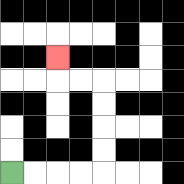{'start': '[0, 7]', 'end': '[2, 2]', 'path_directions': 'R,R,R,R,U,U,U,U,L,L,U', 'path_coordinates': '[[0, 7], [1, 7], [2, 7], [3, 7], [4, 7], [4, 6], [4, 5], [4, 4], [4, 3], [3, 3], [2, 3], [2, 2]]'}